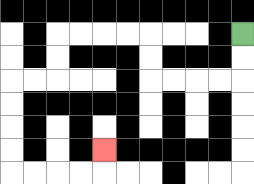{'start': '[10, 1]', 'end': '[4, 6]', 'path_directions': 'D,D,L,L,L,L,U,U,L,L,L,L,D,D,L,L,D,D,D,D,R,R,R,R,U', 'path_coordinates': '[[10, 1], [10, 2], [10, 3], [9, 3], [8, 3], [7, 3], [6, 3], [6, 2], [6, 1], [5, 1], [4, 1], [3, 1], [2, 1], [2, 2], [2, 3], [1, 3], [0, 3], [0, 4], [0, 5], [0, 6], [0, 7], [1, 7], [2, 7], [3, 7], [4, 7], [4, 6]]'}